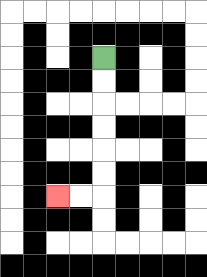{'start': '[4, 2]', 'end': '[2, 8]', 'path_directions': 'D,D,D,D,D,D,L,L', 'path_coordinates': '[[4, 2], [4, 3], [4, 4], [4, 5], [4, 6], [4, 7], [4, 8], [3, 8], [2, 8]]'}